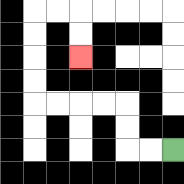{'start': '[7, 6]', 'end': '[3, 2]', 'path_directions': 'L,L,U,U,L,L,L,L,U,U,U,U,R,R,D,D', 'path_coordinates': '[[7, 6], [6, 6], [5, 6], [5, 5], [5, 4], [4, 4], [3, 4], [2, 4], [1, 4], [1, 3], [1, 2], [1, 1], [1, 0], [2, 0], [3, 0], [3, 1], [3, 2]]'}